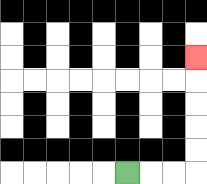{'start': '[5, 7]', 'end': '[8, 2]', 'path_directions': 'R,R,R,U,U,U,U,U', 'path_coordinates': '[[5, 7], [6, 7], [7, 7], [8, 7], [8, 6], [8, 5], [8, 4], [8, 3], [8, 2]]'}